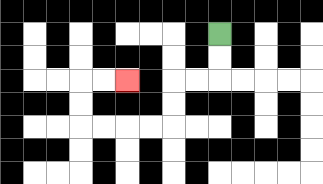{'start': '[9, 1]', 'end': '[5, 3]', 'path_directions': 'D,D,L,L,D,D,L,L,L,L,U,U,R,R', 'path_coordinates': '[[9, 1], [9, 2], [9, 3], [8, 3], [7, 3], [7, 4], [7, 5], [6, 5], [5, 5], [4, 5], [3, 5], [3, 4], [3, 3], [4, 3], [5, 3]]'}